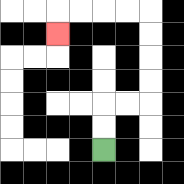{'start': '[4, 6]', 'end': '[2, 1]', 'path_directions': 'U,U,R,R,U,U,U,U,L,L,L,L,D', 'path_coordinates': '[[4, 6], [4, 5], [4, 4], [5, 4], [6, 4], [6, 3], [6, 2], [6, 1], [6, 0], [5, 0], [4, 0], [3, 0], [2, 0], [2, 1]]'}